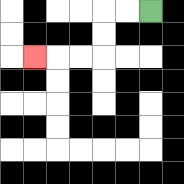{'start': '[6, 0]', 'end': '[1, 2]', 'path_directions': 'L,L,D,D,L,L,L', 'path_coordinates': '[[6, 0], [5, 0], [4, 0], [4, 1], [4, 2], [3, 2], [2, 2], [1, 2]]'}